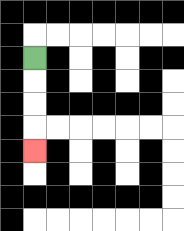{'start': '[1, 2]', 'end': '[1, 6]', 'path_directions': 'D,D,D,D', 'path_coordinates': '[[1, 2], [1, 3], [1, 4], [1, 5], [1, 6]]'}